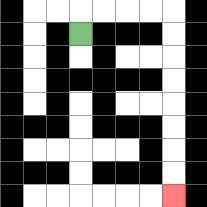{'start': '[3, 1]', 'end': '[7, 8]', 'path_directions': 'U,R,R,R,R,D,D,D,D,D,D,D,D', 'path_coordinates': '[[3, 1], [3, 0], [4, 0], [5, 0], [6, 0], [7, 0], [7, 1], [7, 2], [7, 3], [7, 4], [7, 5], [7, 6], [7, 7], [7, 8]]'}